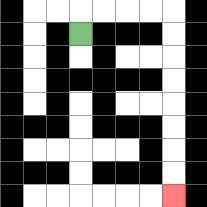{'start': '[3, 1]', 'end': '[7, 8]', 'path_directions': 'U,R,R,R,R,D,D,D,D,D,D,D,D', 'path_coordinates': '[[3, 1], [3, 0], [4, 0], [5, 0], [6, 0], [7, 0], [7, 1], [7, 2], [7, 3], [7, 4], [7, 5], [7, 6], [7, 7], [7, 8]]'}